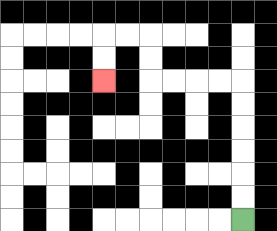{'start': '[10, 9]', 'end': '[4, 3]', 'path_directions': 'U,U,U,U,U,U,L,L,L,L,U,U,L,L,D,D', 'path_coordinates': '[[10, 9], [10, 8], [10, 7], [10, 6], [10, 5], [10, 4], [10, 3], [9, 3], [8, 3], [7, 3], [6, 3], [6, 2], [6, 1], [5, 1], [4, 1], [4, 2], [4, 3]]'}